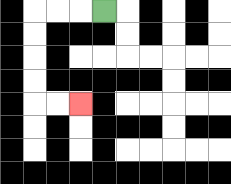{'start': '[4, 0]', 'end': '[3, 4]', 'path_directions': 'L,L,L,D,D,D,D,R,R', 'path_coordinates': '[[4, 0], [3, 0], [2, 0], [1, 0], [1, 1], [1, 2], [1, 3], [1, 4], [2, 4], [3, 4]]'}